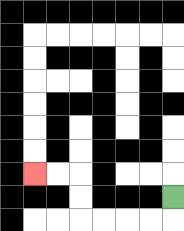{'start': '[7, 8]', 'end': '[1, 7]', 'path_directions': 'D,L,L,L,L,U,U,L,L', 'path_coordinates': '[[7, 8], [7, 9], [6, 9], [5, 9], [4, 9], [3, 9], [3, 8], [3, 7], [2, 7], [1, 7]]'}